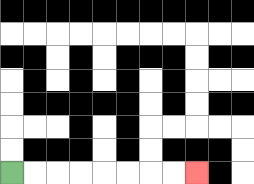{'start': '[0, 7]', 'end': '[8, 7]', 'path_directions': 'R,R,R,R,R,R,R,R', 'path_coordinates': '[[0, 7], [1, 7], [2, 7], [3, 7], [4, 7], [5, 7], [6, 7], [7, 7], [8, 7]]'}